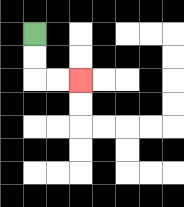{'start': '[1, 1]', 'end': '[3, 3]', 'path_directions': 'D,D,R,R', 'path_coordinates': '[[1, 1], [1, 2], [1, 3], [2, 3], [3, 3]]'}